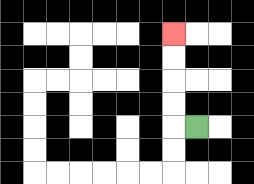{'start': '[8, 5]', 'end': '[7, 1]', 'path_directions': 'L,U,U,U,U', 'path_coordinates': '[[8, 5], [7, 5], [7, 4], [7, 3], [7, 2], [7, 1]]'}